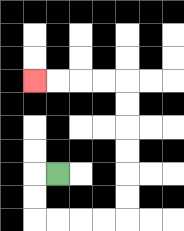{'start': '[2, 7]', 'end': '[1, 3]', 'path_directions': 'L,D,D,R,R,R,R,U,U,U,U,U,U,L,L,L,L', 'path_coordinates': '[[2, 7], [1, 7], [1, 8], [1, 9], [2, 9], [3, 9], [4, 9], [5, 9], [5, 8], [5, 7], [5, 6], [5, 5], [5, 4], [5, 3], [4, 3], [3, 3], [2, 3], [1, 3]]'}